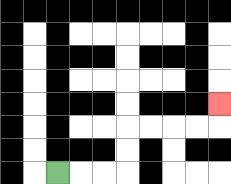{'start': '[2, 7]', 'end': '[9, 4]', 'path_directions': 'R,R,R,U,U,R,R,R,R,U', 'path_coordinates': '[[2, 7], [3, 7], [4, 7], [5, 7], [5, 6], [5, 5], [6, 5], [7, 5], [8, 5], [9, 5], [9, 4]]'}